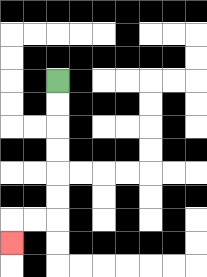{'start': '[2, 3]', 'end': '[0, 10]', 'path_directions': 'D,D,D,D,D,D,L,L,D', 'path_coordinates': '[[2, 3], [2, 4], [2, 5], [2, 6], [2, 7], [2, 8], [2, 9], [1, 9], [0, 9], [0, 10]]'}